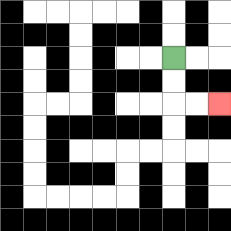{'start': '[7, 2]', 'end': '[9, 4]', 'path_directions': 'D,D,R,R', 'path_coordinates': '[[7, 2], [7, 3], [7, 4], [8, 4], [9, 4]]'}